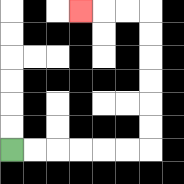{'start': '[0, 6]', 'end': '[3, 0]', 'path_directions': 'R,R,R,R,R,R,U,U,U,U,U,U,L,L,L', 'path_coordinates': '[[0, 6], [1, 6], [2, 6], [3, 6], [4, 6], [5, 6], [6, 6], [6, 5], [6, 4], [6, 3], [6, 2], [6, 1], [6, 0], [5, 0], [4, 0], [3, 0]]'}